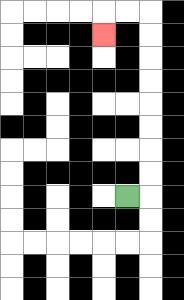{'start': '[5, 8]', 'end': '[4, 1]', 'path_directions': 'R,U,U,U,U,U,U,U,U,L,L,D', 'path_coordinates': '[[5, 8], [6, 8], [6, 7], [6, 6], [6, 5], [6, 4], [6, 3], [6, 2], [6, 1], [6, 0], [5, 0], [4, 0], [4, 1]]'}